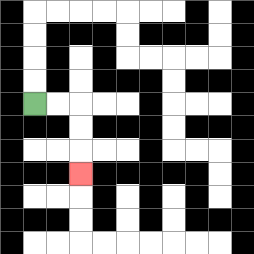{'start': '[1, 4]', 'end': '[3, 7]', 'path_directions': 'R,R,D,D,D', 'path_coordinates': '[[1, 4], [2, 4], [3, 4], [3, 5], [3, 6], [3, 7]]'}